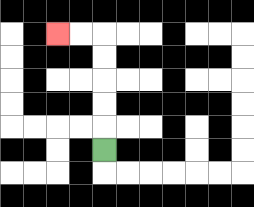{'start': '[4, 6]', 'end': '[2, 1]', 'path_directions': 'U,U,U,U,U,L,L', 'path_coordinates': '[[4, 6], [4, 5], [4, 4], [4, 3], [4, 2], [4, 1], [3, 1], [2, 1]]'}